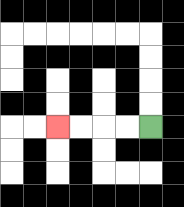{'start': '[6, 5]', 'end': '[2, 5]', 'path_directions': 'L,L,L,L', 'path_coordinates': '[[6, 5], [5, 5], [4, 5], [3, 5], [2, 5]]'}